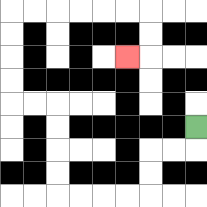{'start': '[8, 5]', 'end': '[5, 2]', 'path_directions': 'D,L,L,D,D,L,L,L,L,U,U,U,U,L,L,U,U,U,U,R,R,R,R,R,R,D,D,L', 'path_coordinates': '[[8, 5], [8, 6], [7, 6], [6, 6], [6, 7], [6, 8], [5, 8], [4, 8], [3, 8], [2, 8], [2, 7], [2, 6], [2, 5], [2, 4], [1, 4], [0, 4], [0, 3], [0, 2], [0, 1], [0, 0], [1, 0], [2, 0], [3, 0], [4, 0], [5, 0], [6, 0], [6, 1], [6, 2], [5, 2]]'}